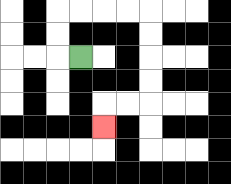{'start': '[3, 2]', 'end': '[4, 5]', 'path_directions': 'L,U,U,R,R,R,R,D,D,D,D,L,L,D', 'path_coordinates': '[[3, 2], [2, 2], [2, 1], [2, 0], [3, 0], [4, 0], [5, 0], [6, 0], [6, 1], [6, 2], [6, 3], [6, 4], [5, 4], [4, 4], [4, 5]]'}